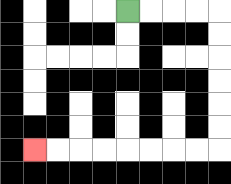{'start': '[5, 0]', 'end': '[1, 6]', 'path_directions': 'R,R,R,R,D,D,D,D,D,D,L,L,L,L,L,L,L,L', 'path_coordinates': '[[5, 0], [6, 0], [7, 0], [8, 0], [9, 0], [9, 1], [9, 2], [9, 3], [9, 4], [9, 5], [9, 6], [8, 6], [7, 6], [6, 6], [5, 6], [4, 6], [3, 6], [2, 6], [1, 6]]'}